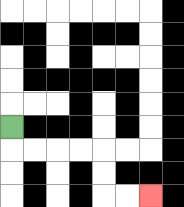{'start': '[0, 5]', 'end': '[6, 8]', 'path_directions': 'D,R,R,R,R,D,D,R,R', 'path_coordinates': '[[0, 5], [0, 6], [1, 6], [2, 6], [3, 6], [4, 6], [4, 7], [4, 8], [5, 8], [6, 8]]'}